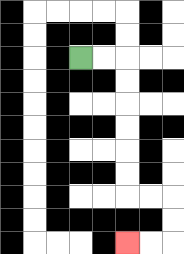{'start': '[3, 2]', 'end': '[5, 10]', 'path_directions': 'R,R,D,D,D,D,D,D,R,R,D,D,L,L', 'path_coordinates': '[[3, 2], [4, 2], [5, 2], [5, 3], [5, 4], [5, 5], [5, 6], [5, 7], [5, 8], [6, 8], [7, 8], [7, 9], [7, 10], [6, 10], [5, 10]]'}